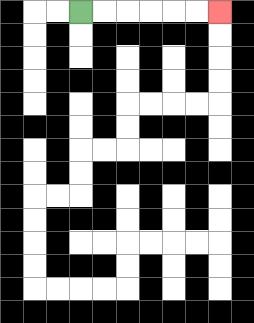{'start': '[3, 0]', 'end': '[9, 0]', 'path_directions': 'R,R,R,R,R,R', 'path_coordinates': '[[3, 0], [4, 0], [5, 0], [6, 0], [7, 0], [8, 0], [9, 0]]'}